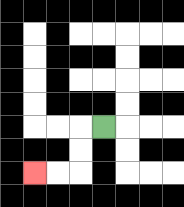{'start': '[4, 5]', 'end': '[1, 7]', 'path_directions': 'L,D,D,L,L', 'path_coordinates': '[[4, 5], [3, 5], [3, 6], [3, 7], [2, 7], [1, 7]]'}